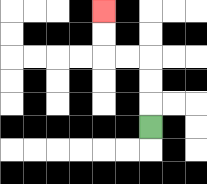{'start': '[6, 5]', 'end': '[4, 0]', 'path_directions': 'U,U,U,L,L,U,U', 'path_coordinates': '[[6, 5], [6, 4], [6, 3], [6, 2], [5, 2], [4, 2], [4, 1], [4, 0]]'}